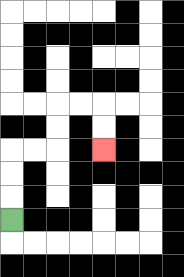{'start': '[0, 9]', 'end': '[4, 6]', 'path_directions': 'U,U,U,R,R,U,U,R,R,D,D', 'path_coordinates': '[[0, 9], [0, 8], [0, 7], [0, 6], [1, 6], [2, 6], [2, 5], [2, 4], [3, 4], [4, 4], [4, 5], [4, 6]]'}